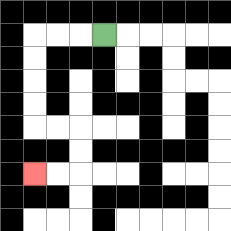{'start': '[4, 1]', 'end': '[1, 7]', 'path_directions': 'L,L,L,D,D,D,D,R,R,D,D,L,L', 'path_coordinates': '[[4, 1], [3, 1], [2, 1], [1, 1], [1, 2], [1, 3], [1, 4], [1, 5], [2, 5], [3, 5], [3, 6], [3, 7], [2, 7], [1, 7]]'}